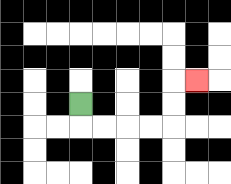{'start': '[3, 4]', 'end': '[8, 3]', 'path_directions': 'D,R,R,R,R,U,U,R', 'path_coordinates': '[[3, 4], [3, 5], [4, 5], [5, 5], [6, 5], [7, 5], [7, 4], [7, 3], [8, 3]]'}